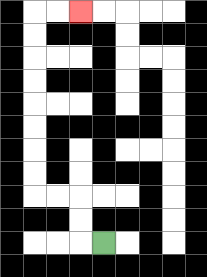{'start': '[4, 10]', 'end': '[3, 0]', 'path_directions': 'L,U,U,L,L,U,U,U,U,U,U,U,U,R,R', 'path_coordinates': '[[4, 10], [3, 10], [3, 9], [3, 8], [2, 8], [1, 8], [1, 7], [1, 6], [1, 5], [1, 4], [1, 3], [1, 2], [1, 1], [1, 0], [2, 0], [3, 0]]'}